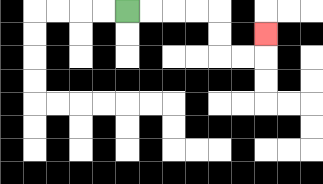{'start': '[5, 0]', 'end': '[11, 1]', 'path_directions': 'R,R,R,R,D,D,R,R,U', 'path_coordinates': '[[5, 0], [6, 0], [7, 0], [8, 0], [9, 0], [9, 1], [9, 2], [10, 2], [11, 2], [11, 1]]'}